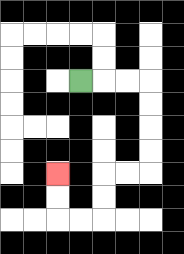{'start': '[3, 3]', 'end': '[2, 7]', 'path_directions': 'R,R,R,D,D,D,D,L,L,D,D,L,L,U,U', 'path_coordinates': '[[3, 3], [4, 3], [5, 3], [6, 3], [6, 4], [6, 5], [6, 6], [6, 7], [5, 7], [4, 7], [4, 8], [4, 9], [3, 9], [2, 9], [2, 8], [2, 7]]'}